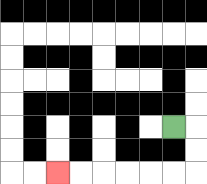{'start': '[7, 5]', 'end': '[2, 7]', 'path_directions': 'R,D,D,L,L,L,L,L,L', 'path_coordinates': '[[7, 5], [8, 5], [8, 6], [8, 7], [7, 7], [6, 7], [5, 7], [4, 7], [3, 7], [2, 7]]'}